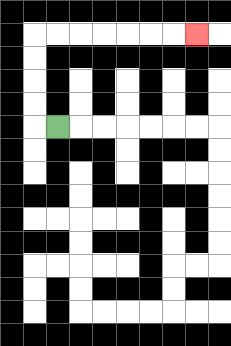{'start': '[2, 5]', 'end': '[8, 1]', 'path_directions': 'L,U,U,U,U,R,R,R,R,R,R,R', 'path_coordinates': '[[2, 5], [1, 5], [1, 4], [1, 3], [1, 2], [1, 1], [2, 1], [3, 1], [4, 1], [5, 1], [6, 1], [7, 1], [8, 1]]'}